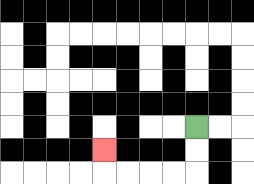{'start': '[8, 5]', 'end': '[4, 6]', 'path_directions': 'D,D,L,L,L,L,U', 'path_coordinates': '[[8, 5], [8, 6], [8, 7], [7, 7], [6, 7], [5, 7], [4, 7], [4, 6]]'}